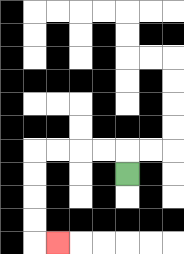{'start': '[5, 7]', 'end': '[2, 10]', 'path_directions': 'U,L,L,L,L,D,D,D,D,R', 'path_coordinates': '[[5, 7], [5, 6], [4, 6], [3, 6], [2, 6], [1, 6], [1, 7], [1, 8], [1, 9], [1, 10], [2, 10]]'}